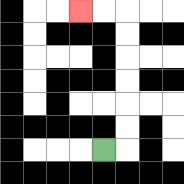{'start': '[4, 6]', 'end': '[3, 0]', 'path_directions': 'R,U,U,U,U,U,U,L,L', 'path_coordinates': '[[4, 6], [5, 6], [5, 5], [5, 4], [5, 3], [5, 2], [5, 1], [5, 0], [4, 0], [3, 0]]'}